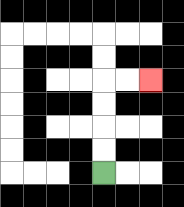{'start': '[4, 7]', 'end': '[6, 3]', 'path_directions': 'U,U,U,U,R,R', 'path_coordinates': '[[4, 7], [4, 6], [4, 5], [4, 4], [4, 3], [5, 3], [6, 3]]'}